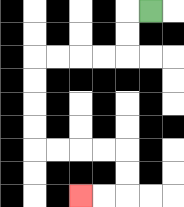{'start': '[6, 0]', 'end': '[3, 8]', 'path_directions': 'L,D,D,L,L,L,L,D,D,D,D,R,R,R,R,D,D,L,L', 'path_coordinates': '[[6, 0], [5, 0], [5, 1], [5, 2], [4, 2], [3, 2], [2, 2], [1, 2], [1, 3], [1, 4], [1, 5], [1, 6], [2, 6], [3, 6], [4, 6], [5, 6], [5, 7], [5, 8], [4, 8], [3, 8]]'}